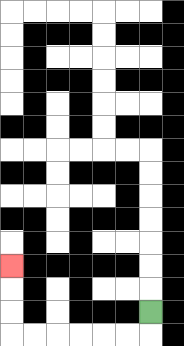{'start': '[6, 13]', 'end': '[0, 11]', 'path_directions': 'D,L,L,L,L,L,L,U,U,U', 'path_coordinates': '[[6, 13], [6, 14], [5, 14], [4, 14], [3, 14], [2, 14], [1, 14], [0, 14], [0, 13], [0, 12], [0, 11]]'}